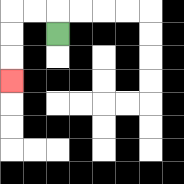{'start': '[2, 1]', 'end': '[0, 3]', 'path_directions': 'U,L,L,D,D,D', 'path_coordinates': '[[2, 1], [2, 0], [1, 0], [0, 0], [0, 1], [0, 2], [0, 3]]'}